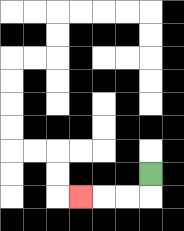{'start': '[6, 7]', 'end': '[3, 8]', 'path_directions': 'D,L,L,L', 'path_coordinates': '[[6, 7], [6, 8], [5, 8], [4, 8], [3, 8]]'}